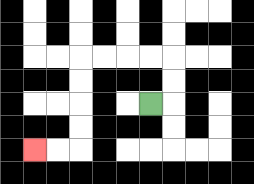{'start': '[6, 4]', 'end': '[1, 6]', 'path_directions': 'R,U,U,L,L,L,L,D,D,D,D,L,L', 'path_coordinates': '[[6, 4], [7, 4], [7, 3], [7, 2], [6, 2], [5, 2], [4, 2], [3, 2], [3, 3], [3, 4], [3, 5], [3, 6], [2, 6], [1, 6]]'}